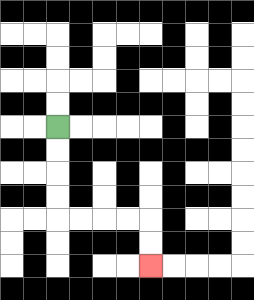{'start': '[2, 5]', 'end': '[6, 11]', 'path_directions': 'D,D,D,D,R,R,R,R,D,D', 'path_coordinates': '[[2, 5], [2, 6], [2, 7], [2, 8], [2, 9], [3, 9], [4, 9], [5, 9], [6, 9], [6, 10], [6, 11]]'}